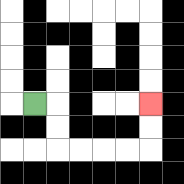{'start': '[1, 4]', 'end': '[6, 4]', 'path_directions': 'R,D,D,R,R,R,R,U,U', 'path_coordinates': '[[1, 4], [2, 4], [2, 5], [2, 6], [3, 6], [4, 6], [5, 6], [6, 6], [6, 5], [6, 4]]'}